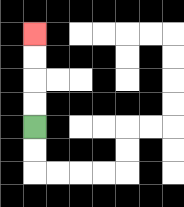{'start': '[1, 5]', 'end': '[1, 1]', 'path_directions': 'U,U,U,U', 'path_coordinates': '[[1, 5], [1, 4], [1, 3], [1, 2], [1, 1]]'}